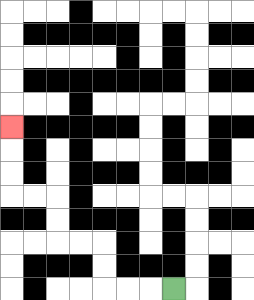{'start': '[7, 12]', 'end': '[0, 5]', 'path_directions': 'L,L,L,U,U,L,L,U,U,L,L,U,U,U', 'path_coordinates': '[[7, 12], [6, 12], [5, 12], [4, 12], [4, 11], [4, 10], [3, 10], [2, 10], [2, 9], [2, 8], [1, 8], [0, 8], [0, 7], [0, 6], [0, 5]]'}